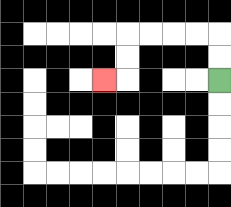{'start': '[9, 3]', 'end': '[4, 3]', 'path_directions': 'U,U,L,L,L,L,D,D,L', 'path_coordinates': '[[9, 3], [9, 2], [9, 1], [8, 1], [7, 1], [6, 1], [5, 1], [5, 2], [5, 3], [4, 3]]'}